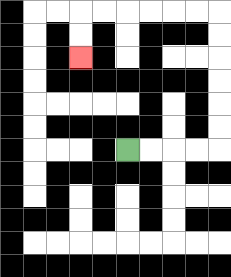{'start': '[5, 6]', 'end': '[3, 2]', 'path_directions': 'R,R,R,R,U,U,U,U,U,U,L,L,L,L,L,L,D,D', 'path_coordinates': '[[5, 6], [6, 6], [7, 6], [8, 6], [9, 6], [9, 5], [9, 4], [9, 3], [9, 2], [9, 1], [9, 0], [8, 0], [7, 0], [6, 0], [5, 0], [4, 0], [3, 0], [3, 1], [3, 2]]'}